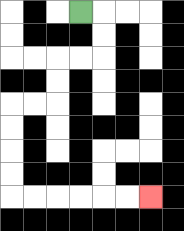{'start': '[3, 0]', 'end': '[6, 8]', 'path_directions': 'R,D,D,L,L,D,D,L,L,D,D,D,D,R,R,R,R,R,R', 'path_coordinates': '[[3, 0], [4, 0], [4, 1], [4, 2], [3, 2], [2, 2], [2, 3], [2, 4], [1, 4], [0, 4], [0, 5], [0, 6], [0, 7], [0, 8], [1, 8], [2, 8], [3, 8], [4, 8], [5, 8], [6, 8]]'}